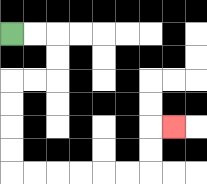{'start': '[0, 1]', 'end': '[7, 5]', 'path_directions': 'R,R,D,D,L,L,D,D,D,D,R,R,R,R,R,R,U,U,R', 'path_coordinates': '[[0, 1], [1, 1], [2, 1], [2, 2], [2, 3], [1, 3], [0, 3], [0, 4], [0, 5], [0, 6], [0, 7], [1, 7], [2, 7], [3, 7], [4, 7], [5, 7], [6, 7], [6, 6], [6, 5], [7, 5]]'}